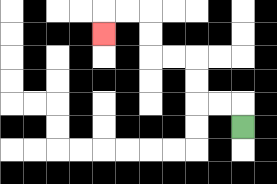{'start': '[10, 5]', 'end': '[4, 1]', 'path_directions': 'U,L,L,U,U,L,L,U,U,L,L,D', 'path_coordinates': '[[10, 5], [10, 4], [9, 4], [8, 4], [8, 3], [8, 2], [7, 2], [6, 2], [6, 1], [6, 0], [5, 0], [4, 0], [4, 1]]'}